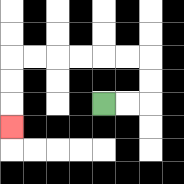{'start': '[4, 4]', 'end': '[0, 5]', 'path_directions': 'R,R,U,U,L,L,L,L,L,L,D,D,D', 'path_coordinates': '[[4, 4], [5, 4], [6, 4], [6, 3], [6, 2], [5, 2], [4, 2], [3, 2], [2, 2], [1, 2], [0, 2], [0, 3], [0, 4], [0, 5]]'}